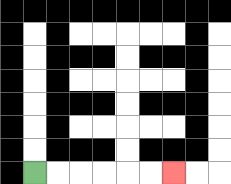{'start': '[1, 7]', 'end': '[7, 7]', 'path_directions': 'R,R,R,R,R,R', 'path_coordinates': '[[1, 7], [2, 7], [3, 7], [4, 7], [5, 7], [6, 7], [7, 7]]'}